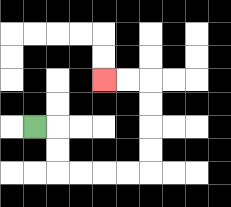{'start': '[1, 5]', 'end': '[4, 3]', 'path_directions': 'R,D,D,R,R,R,R,U,U,U,U,L,L', 'path_coordinates': '[[1, 5], [2, 5], [2, 6], [2, 7], [3, 7], [4, 7], [5, 7], [6, 7], [6, 6], [6, 5], [6, 4], [6, 3], [5, 3], [4, 3]]'}